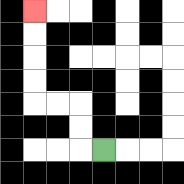{'start': '[4, 6]', 'end': '[1, 0]', 'path_directions': 'L,U,U,L,L,U,U,U,U', 'path_coordinates': '[[4, 6], [3, 6], [3, 5], [3, 4], [2, 4], [1, 4], [1, 3], [1, 2], [1, 1], [1, 0]]'}